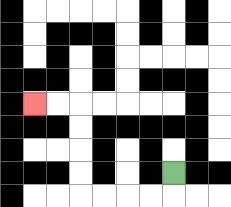{'start': '[7, 7]', 'end': '[1, 4]', 'path_directions': 'D,L,L,L,L,U,U,U,U,L,L', 'path_coordinates': '[[7, 7], [7, 8], [6, 8], [5, 8], [4, 8], [3, 8], [3, 7], [3, 6], [3, 5], [3, 4], [2, 4], [1, 4]]'}